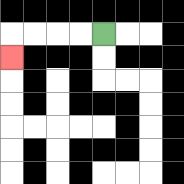{'start': '[4, 1]', 'end': '[0, 2]', 'path_directions': 'L,L,L,L,D', 'path_coordinates': '[[4, 1], [3, 1], [2, 1], [1, 1], [0, 1], [0, 2]]'}